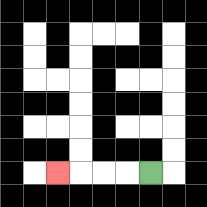{'start': '[6, 7]', 'end': '[2, 7]', 'path_directions': 'L,L,L,L', 'path_coordinates': '[[6, 7], [5, 7], [4, 7], [3, 7], [2, 7]]'}